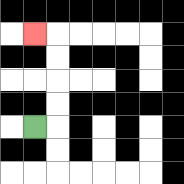{'start': '[1, 5]', 'end': '[1, 1]', 'path_directions': 'R,U,U,U,U,L', 'path_coordinates': '[[1, 5], [2, 5], [2, 4], [2, 3], [2, 2], [2, 1], [1, 1]]'}